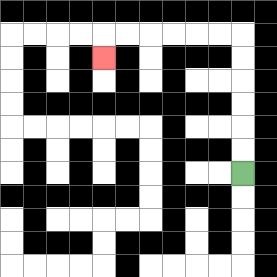{'start': '[10, 7]', 'end': '[4, 2]', 'path_directions': 'U,U,U,U,U,U,L,L,L,L,L,L,D', 'path_coordinates': '[[10, 7], [10, 6], [10, 5], [10, 4], [10, 3], [10, 2], [10, 1], [9, 1], [8, 1], [7, 1], [6, 1], [5, 1], [4, 1], [4, 2]]'}